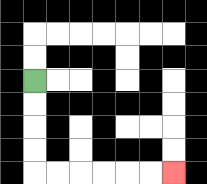{'start': '[1, 3]', 'end': '[7, 7]', 'path_directions': 'D,D,D,D,R,R,R,R,R,R', 'path_coordinates': '[[1, 3], [1, 4], [1, 5], [1, 6], [1, 7], [2, 7], [3, 7], [4, 7], [5, 7], [6, 7], [7, 7]]'}